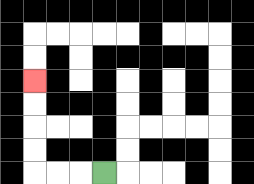{'start': '[4, 7]', 'end': '[1, 3]', 'path_directions': 'L,L,L,U,U,U,U', 'path_coordinates': '[[4, 7], [3, 7], [2, 7], [1, 7], [1, 6], [1, 5], [1, 4], [1, 3]]'}